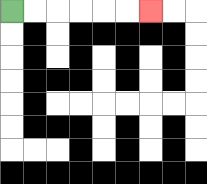{'start': '[0, 0]', 'end': '[6, 0]', 'path_directions': 'R,R,R,R,R,R', 'path_coordinates': '[[0, 0], [1, 0], [2, 0], [3, 0], [4, 0], [5, 0], [6, 0]]'}